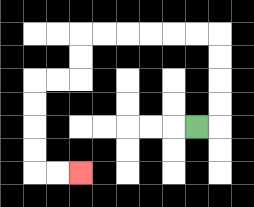{'start': '[8, 5]', 'end': '[3, 7]', 'path_directions': 'R,U,U,U,U,L,L,L,L,L,L,D,D,L,L,D,D,D,D,R,R', 'path_coordinates': '[[8, 5], [9, 5], [9, 4], [9, 3], [9, 2], [9, 1], [8, 1], [7, 1], [6, 1], [5, 1], [4, 1], [3, 1], [3, 2], [3, 3], [2, 3], [1, 3], [1, 4], [1, 5], [1, 6], [1, 7], [2, 7], [3, 7]]'}